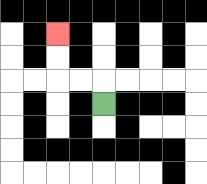{'start': '[4, 4]', 'end': '[2, 1]', 'path_directions': 'U,L,L,U,U', 'path_coordinates': '[[4, 4], [4, 3], [3, 3], [2, 3], [2, 2], [2, 1]]'}